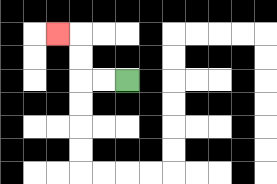{'start': '[5, 3]', 'end': '[2, 1]', 'path_directions': 'L,L,U,U,L', 'path_coordinates': '[[5, 3], [4, 3], [3, 3], [3, 2], [3, 1], [2, 1]]'}